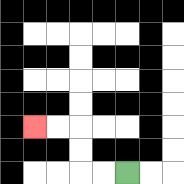{'start': '[5, 7]', 'end': '[1, 5]', 'path_directions': 'L,L,U,U,L,L', 'path_coordinates': '[[5, 7], [4, 7], [3, 7], [3, 6], [3, 5], [2, 5], [1, 5]]'}